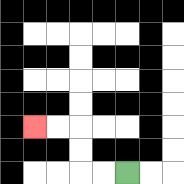{'start': '[5, 7]', 'end': '[1, 5]', 'path_directions': 'L,L,U,U,L,L', 'path_coordinates': '[[5, 7], [4, 7], [3, 7], [3, 6], [3, 5], [2, 5], [1, 5]]'}